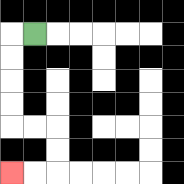{'start': '[1, 1]', 'end': '[0, 7]', 'path_directions': 'L,D,D,D,D,R,R,D,D,L,L', 'path_coordinates': '[[1, 1], [0, 1], [0, 2], [0, 3], [0, 4], [0, 5], [1, 5], [2, 5], [2, 6], [2, 7], [1, 7], [0, 7]]'}